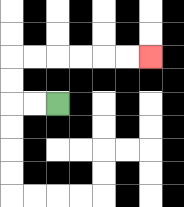{'start': '[2, 4]', 'end': '[6, 2]', 'path_directions': 'L,L,U,U,R,R,R,R,R,R', 'path_coordinates': '[[2, 4], [1, 4], [0, 4], [0, 3], [0, 2], [1, 2], [2, 2], [3, 2], [4, 2], [5, 2], [6, 2]]'}